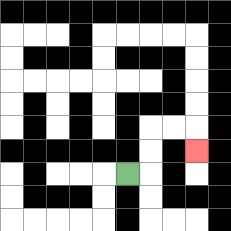{'start': '[5, 7]', 'end': '[8, 6]', 'path_directions': 'R,U,U,R,R,D', 'path_coordinates': '[[5, 7], [6, 7], [6, 6], [6, 5], [7, 5], [8, 5], [8, 6]]'}